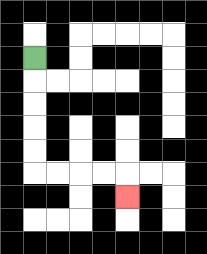{'start': '[1, 2]', 'end': '[5, 8]', 'path_directions': 'D,D,D,D,D,R,R,R,R,D', 'path_coordinates': '[[1, 2], [1, 3], [1, 4], [1, 5], [1, 6], [1, 7], [2, 7], [3, 7], [4, 7], [5, 7], [5, 8]]'}